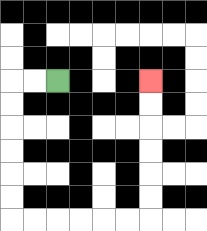{'start': '[2, 3]', 'end': '[6, 3]', 'path_directions': 'L,L,D,D,D,D,D,D,R,R,R,R,R,R,U,U,U,U,U,U', 'path_coordinates': '[[2, 3], [1, 3], [0, 3], [0, 4], [0, 5], [0, 6], [0, 7], [0, 8], [0, 9], [1, 9], [2, 9], [3, 9], [4, 9], [5, 9], [6, 9], [6, 8], [6, 7], [6, 6], [6, 5], [6, 4], [6, 3]]'}